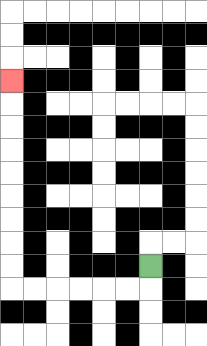{'start': '[6, 11]', 'end': '[0, 3]', 'path_directions': 'D,L,L,L,L,L,L,U,U,U,U,U,U,U,U,U', 'path_coordinates': '[[6, 11], [6, 12], [5, 12], [4, 12], [3, 12], [2, 12], [1, 12], [0, 12], [0, 11], [0, 10], [0, 9], [0, 8], [0, 7], [0, 6], [0, 5], [0, 4], [0, 3]]'}